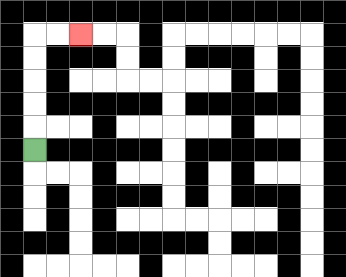{'start': '[1, 6]', 'end': '[3, 1]', 'path_directions': 'U,U,U,U,U,R,R', 'path_coordinates': '[[1, 6], [1, 5], [1, 4], [1, 3], [1, 2], [1, 1], [2, 1], [3, 1]]'}